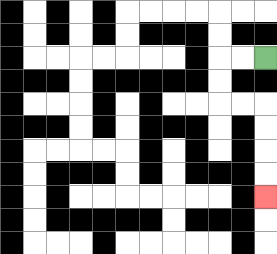{'start': '[11, 2]', 'end': '[11, 8]', 'path_directions': 'L,L,D,D,R,R,D,D,D,D', 'path_coordinates': '[[11, 2], [10, 2], [9, 2], [9, 3], [9, 4], [10, 4], [11, 4], [11, 5], [11, 6], [11, 7], [11, 8]]'}